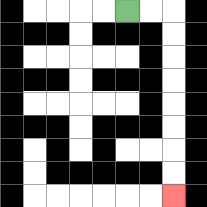{'start': '[5, 0]', 'end': '[7, 8]', 'path_directions': 'R,R,D,D,D,D,D,D,D,D', 'path_coordinates': '[[5, 0], [6, 0], [7, 0], [7, 1], [7, 2], [7, 3], [7, 4], [7, 5], [7, 6], [7, 7], [7, 8]]'}